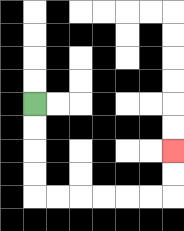{'start': '[1, 4]', 'end': '[7, 6]', 'path_directions': 'D,D,D,D,R,R,R,R,R,R,U,U', 'path_coordinates': '[[1, 4], [1, 5], [1, 6], [1, 7], [1, 8], [2, 8], [3, 8], [4, 8], [5, 8], [6, 8], [7, 8], [7, 7], [7, 6]]'}